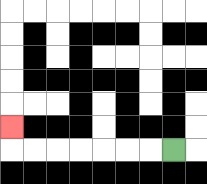{'start': '[7, 6]', 'end': '[0, 5]', 'path_directions': 'L,L,L,L,L,L,L,U', 'path_coordinates': '[[7, 6], [6, 6], [5, 6], [4, 6], [3, 6], [2, 6], [1, 6], [0, 6], [0, 5]]'}